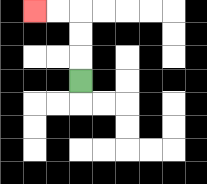{'start': '[3, 3]', 'end': '[1, 0]', 'path_directions': 'U,U,U,L,L', 'path_coordinates': '[[3, 3], [3, 2], [3, 1], [3, 0], [2, 0], [1, 0]]'}